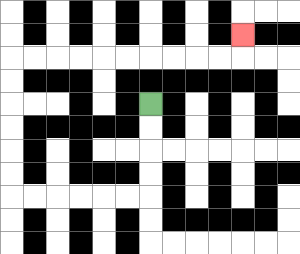{'start': '[6, 4]', 'end': '[10, 1]', 'path_directions': 'D,D,D,D,L,L,L,L,L,L,U,U,U,U,U,U,R,R,R,R,R,R,R,R,R,R,U', 'path_coordinates': '[[6, 4], [6, 5], [6, 6], [6, 7], [6, 8], [5, 8], [4, 8], [3, 8], [2, 8], [1, 8], [0, 8], [0, 7], [0, 6], [0, 5], [0, 4], [0, 3], [0, 2], [1, 2], [2, 2], [3, 2], [4, 2], [5, 2], [6, 2], [7, 2], [8, 2], [9, 2], [10, 2], [10, 1]]'}